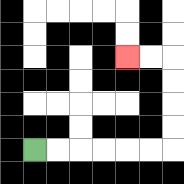{'start': '[1, 6]', 'end': '[5, 2]', 'path_directions': 'R,R,R,R,R,R,U,U,U,U,L,L', 'path_coordinates': '[[1, 6], [2, 6], [3, 6], [4, 6], [5, 6], [6, 6], [7, 6], [7, 5], [7, 4], [7, 3], [7, 2], [6, 2], [5, 2]]'}